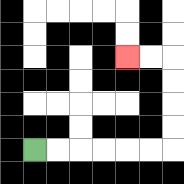{'start': '[1, 6]', 'end': '[5, 2]', 'path_directions': 'R,R,R,R,R,R,U,U,U,U,L,L', 'path_coordinates': '[[1, 6], [2, 6], [3, 6], [4, 6], [5, 6], [6, 6], [7, 6], [7, 5], [7, 4], [7, 3], [7, 2], [6, 2], [5, 2]]'}